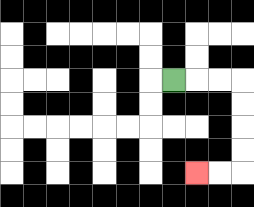{'start': '[7, 3]', 'end': '[8, 7]', 'path_directions': 'R,R,R,D,D,D,D,L,L', 'path_coordinates': '[[7, 3], [8, 3], [9, 3], [10, 3], [10, 4], [10, 5], [10, 6], [10, 7], [9, 7], [8, 7]]'}